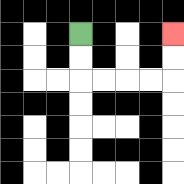{'start': '[3, 1]', 'end': '[7, 1]', 'path_directions': 'D,D,R,R,R,R,U,U', 'path_coordinates': '[[3, 1], [3, 2], [3, 3], [4, 3], [5, 3], [6, 3], [7, 3], [7, 2], [7, 1]]'}